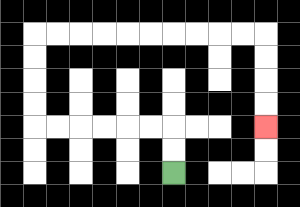{'start': '[7, 7]', 'end': '[11, 5]', 'path_directions': 'U,U,L,L,L,L,L,L,U,U,U,U,R,R,R,R,R,R,R,R,R,R,D,D,D,D', 'path_coordinates': '[[7, 7], [7, 6], [7, 5], [6, 5], [5, 5], [4, 5], [3, 5], [2, 5], [1, 5], [1, 4], [1, 3], [1, 2], [1, 1], [2, 1], [3, 1], [4, 1], [5, 1], [6, 1], [7, 1], [8, 1], [9, 1], [10, 1], [11, 1], [11, 2], [11, 3], [11, 4], [11, 5]]'}